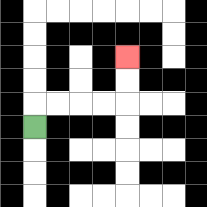{'start': '[1, 5]', 'end': '[5, 2]', 'path_directions': 'U,R,R,R,R,U,U', 'path_coordinates': '[[1, 5], [1, 4], [2, 4], [3, 4], [4, 4], [5, 4], [5, 3], [5, 2]]'}